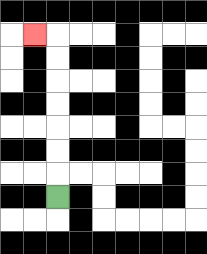{'start': '[2, 8]', 'end': '[1, 1]', 'path_directions': 'U,U,U,U,U,U,U,L', 'path_coordinates': '[[2, 8], [2, 7], [2, 6], [2, 5], [2, 4], [2, 3], [2, 2], [2, 1], [1, 1]]'}